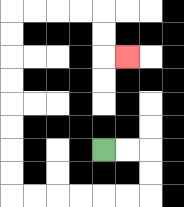{'start': '[4, 6]', 'end': '[5, 2]', 'path_directions': 'R,R,D,D,L,L,L,L,L,L,U,U,U,U,U,U,U,U,R,R,R,R,D,D,R', 'path_coordinates': '[[4, 6], [5, 6], [6, 6], [6, 7], [6, 8], [5, 8], [4, 8], [3, 8], [2, 8], [1, 8], [0, 8], [0, 7], [0, 6], [0, 5], [0, 4], [0, 3], [0, 2], [0, 1], [0, 0], [1, 0], [2, 0], [3, 0], [4, 0], [4, 1], [4, 2], [5, 2]]'}